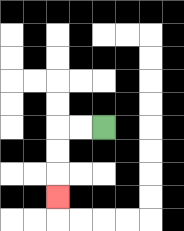{'start': '[4, 5]', 'end': '[2, 8]', 'path_directions': 'L,L,D,D,D', 'path_coordinates': '[[4, 5], [3, 5], [2, 5], [2, 6], [2, 7], [2, 8]]'}